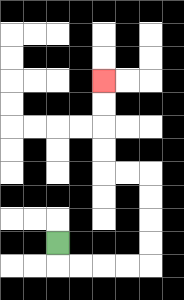{'start': '[2, 10]', 'end': '[4, 3]', 'path_directions': 'D,R,R,R,R,U,U,U,U,L,L,U,U,U,U', 'path_coordinates': '[[2, 10], [2, 11], [3, 11], [4, 11], [5, 11], [6, 11], [6, 10], [6, 9], [6, 8], [6, 7], [5, 7], [4, 7], [4, 6], [4, 5], [4, 4], [4, 3]]'}